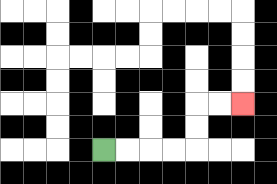{'start': '[4, 6]', 'end': '[10, 4]', 'path_directions': 'R,R,R,R,U,U,R,R', 'path_coordinates': '[[4, 6], [5, 6], [6, 6], [7, 6], [8, 6], [8, 5], [8, 4], [9, 4], [10, 4]]'}